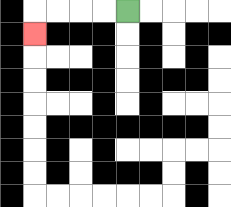{'start': '[5, 0]', 'end': '[1, 1]', 'path_directions': 'L,L,L,L,D', 'path_coordinates': '[[5, 0], [4, 0], [3, 0], [2, 0], [1, 0], [1, 1]]'}